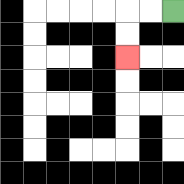{'start': '[7, 0]', 'end': '[5, 2]', 'path_directions': 'L,L,D,D', 'path_coordinates': '[[7, 0], [6, 0], [5, 0], [5, 1], [5, 2]]'}